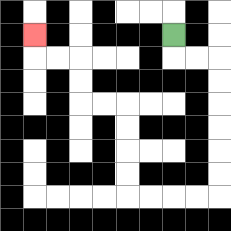{'start': '[7, 1]', 'end': '[1, 1]', 'path_directions': 'D,R,R,D,D,D,D,D,D,L,L,L,L,U,U,U,U,L,L,U,U,L,L,U', 'path_coordinates': '[[7, 1], [7, 2], [8, 2], [9, 2], [9, 3], [9, 4], [9, 5], [9, 6], [9, 7], [9, 8], [8, 8], [7, 8], [6, 8], [5, 8], [5, 7], [5, 6], [5, 5], [5, 4], [4, 4], [3, 4], [3, 3], [3, 2], [2, 2], [1, 2], [1, 1]]'}